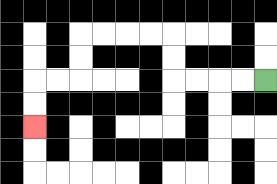{'start': '[11, 3]', 'end': '[1, 5]', 'path_directions': 'L,L,L,L,U,U,L,L,L,L,D,D,L,L,D,D', 'path_coordinates': '[[11, 3], [10, 3], [9, 3], [8, 3], [7, 3], [7, 2], [7, 1], [6, 1], [5, 1], [4, 1], [3, 1], [3, 2], [3, 3], [2, 3], [1, 3], [1, 4], [1, 5]]'}